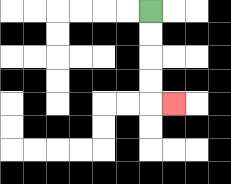{'start': '[6, 0]', 'end': '[7, 4]', 'path_directions': 'D,D,D,D,R', 'path_coordinates': '[[6, 0], [6, 1], [6, 2], [6, 3], [6, 4], [7, 4]]'}